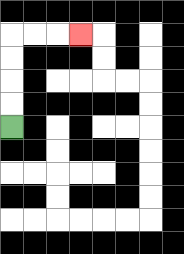{'start': '[0, 5]', 'end': '[3, 1]', 'path_directions': 'U,U,U,U,R,R,R', 'path_coordinates': '[[0, 5], [0, 4], [0, 3], [0, 2], [0, 1], [1, 1], [2, 1], [3, 1]]'}